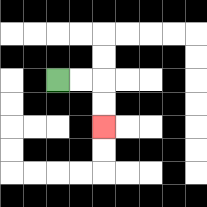{'start': '[2, 3]', 'end': '[4, 5]', 'path_directions': 'R,R,D,D', 'path_coordinates': '[[2, 3], [3, 3], [4, 3], [4, 4], [4, 5]]'}